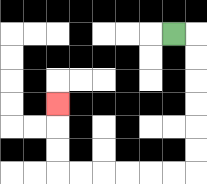{'start': '[7, 1]', 'end': '[2, 4]', 'path_directions': 'R,D,D,D,D,D,D,L,L,L,L,L,L,U,U,U', 'path_coordinates': '[[7, 1], [8, 1], [8, 2], [8, 3], [8, 4], [8, 5], [8, 6], [8, 7], [7, 7], [6, 7], [5, 7], [4, 7], [3, 7], [2, 7], [2, 6], [2, 5], [2, 4]]'}